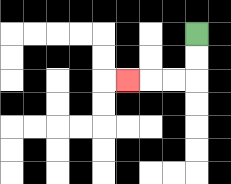{'start': '[8, 1]', 'end': '[5, 3]', 'path_directions': 'D,D,L,L,L', 'path_coordinates': '[[8, 1], [8, 2], [8, 3], [7, 3], [6, 3], [5, 3]]'}